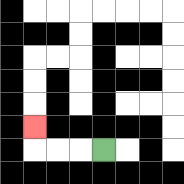{'start': '[4, 6]', 'end': '[1, 5]', 'path_directions': 'L,L,L,U', 'path_coordinates': '[[4, 6], [3, 6], [2, 6], [1, 6], [1, 5]]'}